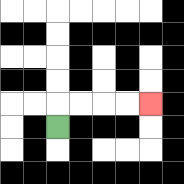{'start': '[2, 5]', 'end': '[6, 4]', 'path_directions': 'U,R,R,R,R', 'path_coordinates': '[[2, 5], [2, 4], [3, 4], [4, 4], [5, 4], [6, 4]]'}